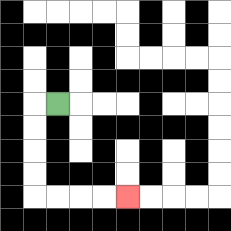{'start': '[2, 4]', 'end': '[5, 8]', 'path_directions': 'L,D,D,D,D,R,R,R,R', 'path_coordinates': '[[2, 4], [1, 4], [1, 5], [1, 6], [1, 7], [1, 8], [2, 8], [3, 8], [4, 8], [5, 8]]'}